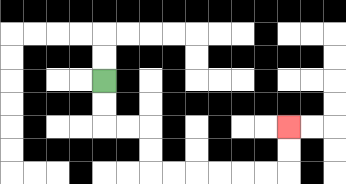{'start': '[4, 3]', 'end': '[12, 5]', 'path_directions': 'D,D,R,R,D,D,R,R,R,R,R,R,U,U', 'path_coordinates': '[[4, 3], [4, 4], [4, 5], [5, 5], [6, 5], [6, 6], [6, 7], [7, 7], [8, 7], [9, 7], [10, 7], [11, 7], [12, 7], [12, 6], [12, 5]]'}